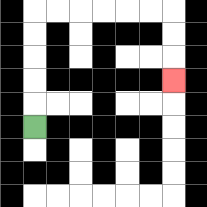{'start': '[1, 5]', 'end': '[7, 3]', 'path_directions': 'U,U,U,U,U,R,R,R,R,R,R,D,D,D', 'path_coordinates': '[[1, 5], [1, 4], [1, 3], [1, 2], [1, 1], [1, 0], [2, 0], [3, 0], [4, 0], [5, 0], [6, 0], [7, 0], [7, 1], [7, 2], [7, 3]]'}